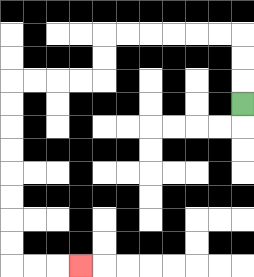{'start': '[10, 4]', 'end': '[3, 11]', 'path_directions': 'U,U,U,L,L,L,L,L,L,D,D,L,L,L,L,D,D,D,D,D,D,D,D,R,R,R', 'path_coordinates': '[[10, 4], [10, 3], [10, 2], [10, 1], [9, 1], [8, 1], [7, 1], [6, 1], [5, 1], [4, 1], [4, 2], [4, 3], [3, 3], [2, 3], [1, 3], [0, 3], [0, 4], [0, 5], [0, 6], [0, 7], [0, 8], [0, 9], [0, 10], [0, 11], [1, 11], [2, 11], [3, 11]]'}